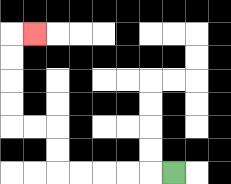{'start': '[7, 7]', 'end': '[1, 1]', 'path_directions': 'L,L,L,L,L,U,U,L,L,U,U,U,U,R', 'path_coordinates': '[[7, 7], [6, 7], [5, 7], [4, 7], [3, 7], [2, 7], [2, 6], [2, 5], [1, 5], [0, 5], [0, 4], [0, 3], [0, 2], [0, 1], [1, 1]]'}